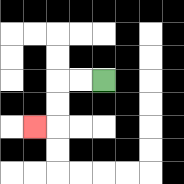{'start': '[4, 3]', 'end': '[1, 5]', 'path_directions': 'L,L,D,D,L', 'path_coordinates': '[[4, 3], [3, 3], [2, 3], [2, 4], [2, 5], [1, 5]]'}